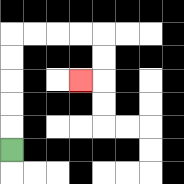{'start': '[0, 6]', 'end': '[3, 3]', 'path_directions': 'U,U,U,U,U,R,R,R,R,D,D,L', 'path_coordinates': '[[0, 6], [0, 5], [0, 4], [0, 3], [0, 2], [0, 1], [1, 1], [2, 1], [3, 1], [4, 1], [4, 2], [4, 3], [3, 3]]'}